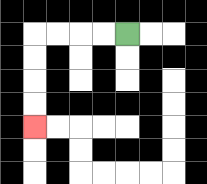{'start': '[5, 1]', 'end': '[1, 5]', 'path_directions': 'L,L,L,L,D,D,D,D', 'path_coordinates': '[[5, 1], [4, 1], [3, 1], [2, 1], [1, 1], [1, 2], [1, 3], [1, 4], [1, 5]]'}